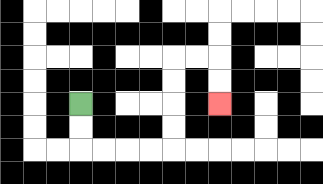{'start': '[3, 4]', 'end': '[9, 4]', 'path_directions': 'D,D,R,R,R,R,U,U,U,U,R,R,D,D', 'path_coordinates': '[[3, 4], [3, 5], [3, 6], [4, 6], [5, 6], [6, 6], [7, 6], [7, 5], [7, 4], [7, 3], [7, 2], [8, 2], [9, 2], [9, 3], [9, 4]]'}